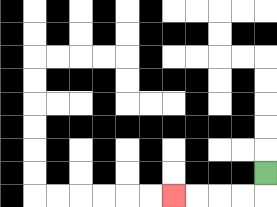{'start': '[11, 7]', 'end': '[7, 8]', 'path_directions': 'D,L,L,L,L', 'path_coordinates': '[[11, 7], [11, 8], [10, 8], [9, 8], [8, 8], [7, 8]]'}